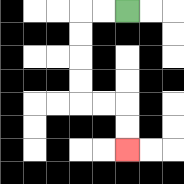{'start': '[5, 0]', 'end': '[5, 6]', 'path_directions': 'L,L,D,D,D,D,R,R,D,D', 'path_coordinates': '[[5, 0], [4, 0], [3, 0], [3, 1], [3, 2], [3, 3], [3, 4], [4, 4], [5, 4], [5, 5], [5, 6]]'}